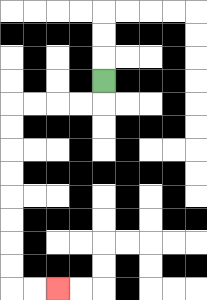{'start': '[4, 3]', 'end': '[2, 12]', 'path_directions': 'D,L,L,L,L,D,D,D,D,D,D,D,D,R,R', 'path_coordinates': '[[4, 3], [4, 4], [3, 4], [2, 4], [1, 4], [0, 4], [0, 5], [0, 6], [0, 7], [0, 8], [0, 9], [0, 10], [0, 11], [0, 12], [1, 12], [2, 12]]'}